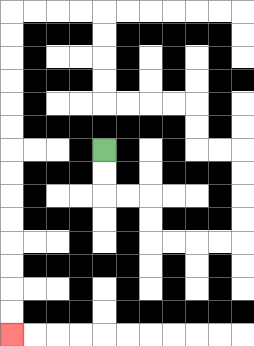{'start': '[4, 6]', 'end': '[0, 14]', 'path_directions': 'D,D,R,R,D,D,R,R,R,R,U,U,U,U,L,L,U,U,L,L,L,L,U,U,U,U,L,L,L,L,D,D,D,D,D,D,D,D,D,D,D,D,D,D', 'path_coordinates': '[[4, 6], [4, 7], [4, 8], [5, 8], [6, 8], [6, 9], [6, 10], [7, 10], [8, 10], [9, 10], [10, 10], [10, 9], [10, 8], [10, 7], [10, 6], [9, 6], [8, 6], [8, 5], [8, 4], [7, 4], [6, 4], [5, 4], [4, 4], [4, 3], [4, 2], [4, 1], [4, 0], [3, 0], [2, 0], [1, 0], [0, 0], [0, 1], [0, 2], [0, 3], [0, 4], [0, 5], [0, 6], [0, 7], [0, 8], [0, 9], [0, 10], [0, 11], [0, 12], [0, 13], [0, 14]]'}